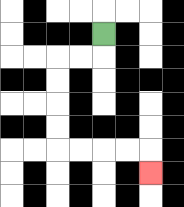{'start': '[4, 1]', 'end': '[6, 7]', 'path_directions': 'D,L,L,D,D,D,D,R,R,R,R,D', 'path_coordinates': '[[4, 1], [4, 2], [3, 2], [2, 2], [2, 3], [2, 4], [2, 5], [2, 6], [3, 6], [4, 6], [5, 6], [6, 6], [6, 7]]'}